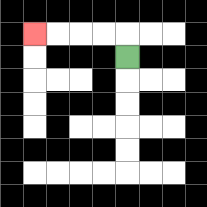{'start': '[5, 2]', 'end': '[1, 1]', 'path_directions': 'U,L,L,L,L', 'path_coordinates': '[[5, 2], [5, 1], [4, 1], [3, 1], [2, 1], [1, 1]]'}